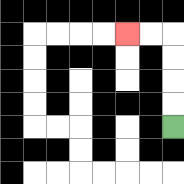{'start': '[7, 5]', 'end': '[5, 1]', 'path_directions': 'U,U,U,U,L,L', 'path_coordinates': '[[7, 5], [7, 4], [7, 3], [7, 2], [7, 1], [6, 1], [5, 1]]'}